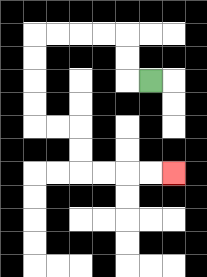{'start': '[6, 3]', 'end': '[7, 7]', 'path_directions': 'L,U,U,L,L,L,L,D,D,D,D,R,R,D,D,R,R,R,R', 'path_coordinates': '[[6, 3], [5, 3], [5, 2], [5, 1], [4, 1], [3, 1], [2, 1], [1, 1], [1, 2], [1, 3], [1, 4], [1, 5], [2, 5], [3, 5], [3, 6], [3, 7], [4, 7], [5, 7], [6, 7], [7, 7]]'}